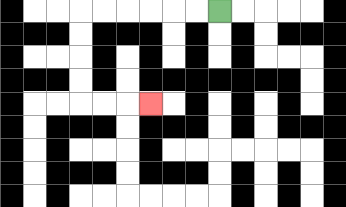{'start': '[9, 0]', 'end': '[6, 4]', 'path_directions': 'L,L,L,L,L,L,D,D,D,D,R,R,R', 'path_coordinates': '[[9, 0], [8, 0], [7, 0], [6, 0], [5, 0], [4, 0], [3, 0], [3, 1], [3, 2], [3, 3], [3, 4], [4, 4], [5, 4], [6, 4]]'}